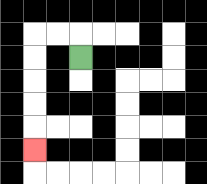{'start': '[3, 2]', 'end': '[1, 6]', 'path_directions': 'U,L,L,D,D,D,D,D', 'path_coordinates': '[[3, 2], [3, 1], [2, 1], [1, 1], [1, 2], [1, 3], [1, 4], [1, 5], [1, 6]]'}